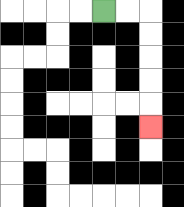{'start': '[4, 0]', 'end': '[6, 5]', 'path_directions': 'R,R,D,D,D,D,D', 'path_coordinates': '[[4, 0], [5, 0], [6, 0], [6, 1], [6, 2], [6, 3], [6, 4], [6, 5]]'}